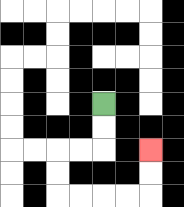{'start': '[4, 4]', 'end': '[6, 6]', 'path_directions': 'D,D,L,L,D,D,R,R,R,R,U,U', 'path_coordinates': '[[4, 4], [4, 5], [4, 6], [3, 6], [2, 6], [2, 7], [2, 8], [3, 8], [4, 8], [5, 8], [6, 8], [6, 7], [6, 6]]'}